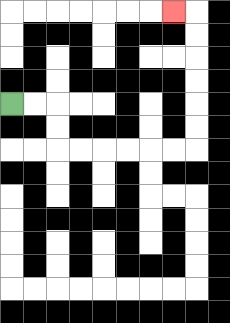{'start': '[0, 4]', 'end': '[7, 0]', 'path_directions': 'R,R,D,D,R,R,R,R,R,R,U,U,U,U,U,U,L', 'path_coordinates': '[[0, 4], [1, 4], [2, 4], [2, 5], [2, 6], [3, 6], [4, 6], [5, 6], [6, 6], [7, 6], [8, 6], [8, 5], [8, 4], [8, 3], [8, 2], [8, 1], [8, 0], [7, 0]]'}